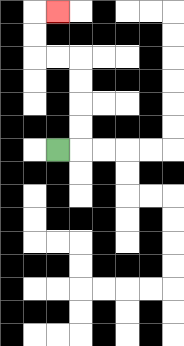{'start': '[2, 6]', 'end': '[2, 0]', 'path_directions': 'R,U,U,U,U,L,L,U,U,R', 'path_coordinates': '[[2, 6], [3, 6], [3, 5], [3, 4], [3, 3], [3, 2], [2, 2], [1, 2], [1, 1], [1, 0], [2, 0]]'}